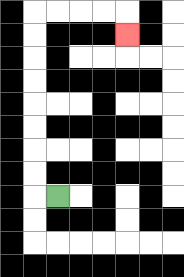{'start': '[2, 8]', 'end': '[5, 1]', 'path_directions': 'L,U,U,U,U,U,U,U,U,R,R,R,R,D', 'path_coordinates': '[[2, 8], [1, 8], [1, 7], [1, 6], [1, 5], [1, 4], [1, 3], [1, 2], [1, 1], [1, 0], [2, 0], [3, 0], [4, 0], [5, 0], [5, 1]]'}